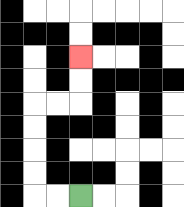{'start': '[3, 8]', 'end': '[3, 2]', 'path_directions': 'L,L,U,U,U,U,R,R,U,U', 'path_coordinates': '[[3, 8], [2, 8], [1, 8], [1, 7], [1, 6], [1, 5], [1, 4], [2, 4], [3, 4], [3, 3], [3, 2]]'}